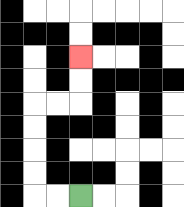{'start': '[3, 8]', 'end': '[3, 2]', 'path_directions': 'L,L,U,U,U,U,R,R,U,U', 'path_coordinates': '[[3, 8], [2, 8], [1, 8], [1, 7], [1, 6], [1, 5], [1, 4], [2, 4], [3, 4], [3, 3], [3, 2]]'}